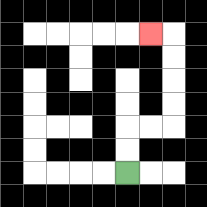{'start': '[5, 7]', 'end': '[6, 1]', 'path_directions': 'U,U,R,R,U,U,U,U,L', 'path_coordinates': '[[5, 7], [5, 6], [5, 5], [6, 5], [7, 5], [7, 4], [7, 3], [7, 2], [7, 1], [6, 1]]'}